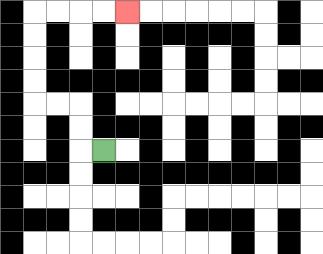{'start': '[4, 6]', 'end': '[5, 0]', 'path_directions': 'L,U,U,L,L,U,U,U,U,R,R,R,R', 'path_coordinates': '[[4, 6], [3, 6], [3, 5], [3, 4], [2, 4], [1, 4], [1, 3], [1, 2], [1, 1], [1, 0], [2, 0], [3, 0], [4, 0], [5, 0]]'}